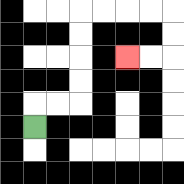{'start': '[1, 5]', 'end': '[5, 2]', 'path_directions': 'U,R,R,U,U,U,U,R,R,R,R,D,D,L,L', 'path_coordinates': '[[1, 5], [1, 4], [2, 4], [3, 4], [3, 3], [3, 2], [3, 1], [3, 0], [4, 0], [5, 0], [6, 0], [7, 0], [7, 1], [7, 2], [6, 2], [5, 2]]'}